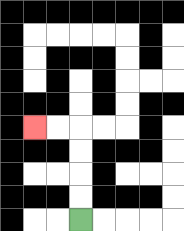{'start': '[3, 9]', 'end': '[1, 5]', 'path_directions': 'U,U,U,U,L,L', 'path_coordinates': '[[3, 9], [3, 8], [3, 7], [3, 6], [3, 5], [2, 5], [1, 5]]'}